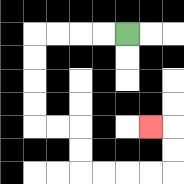{'start': '[5, 1]', 'end': '[6, 5]', 'path_directions': 'L,L,L,L,D,D,D,D,R,R,D,D,R,R,R,R,U,U,L', 'path_coordinates': '[[5, 1], [4, 1], [3, 1], [2, 1], [1, 1], [1, 2], [1, 3], [1, 4], [1, 5], [2, 5], [3, 5], [3, 6], [3, 7], [4, 7], [5, 7], [6, 7], [7, 7], [7, 6], [7, 5], [6, 5]]'}